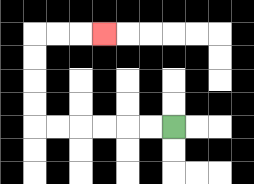{'start': '[7, 5]', 'end': '[4, 1]', 'path_directions': 'L,L,L,L,L,L,U,U,U,U,R,R,R', 'path_coordinates': '[[7, 5], [6, 5], [5, 5], [4, 5], [3, 5], [2, 5], [1, 5], [1, 4], [1, 3], [1, 2], [1, 1], [2, 1], [3, 1], [4, 1]]'}